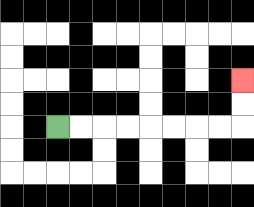{'start': '[2, 5]', 'end': '[10, 3]', 'path_directions': 'R,R,R,R,R,R,R,R,U,U', 'path_coordinates': '[[2, 5], [3, 5], [4, 5], [5, 5], [6, 5], [7, 5], [8, 5], [9, 5], [10, 5], [10, 4], [10, 3]]'}